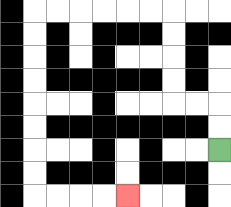{'start': '[9, 6]', 'end': '[5, 8]', 'path_directions': 'U,U,L,L,U,U,U,U,L,L,L,L,L,L,D,D,D,D,D,D,D,D,R,R,R,R', 'path_coordinates': '[[9, 6], [9, 5], [9, 4], [8, 4], [7, 4], [7, 3], [7, 2], [7, 1], [7, 0], [6, 0], [5, 0], [4, 0], [3, 0], [2, 0], [1, 0], [1, 1], [1, 2], [1, 3], [1, 4], [1, 5], [1, 6], [1, 7], [1, 8], [2, 8], [3, 8], [4, 8], [5, 8]]'}